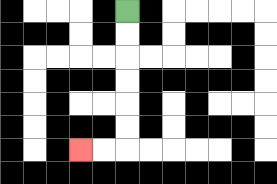{'start': '[5, 0]', 'end': '[3, 6]', 'path_directions': 'D,D,D,D,D,D,L,L', 'path_coordinates': '[[5, 0], [5, 1], [5, 2], [5, 3], [5, 4], [5, 5], [5, 6], [4, 6], [3, 6]]'}